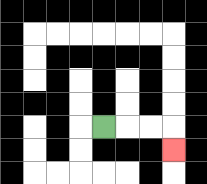{'start': '[4, 5]', 'end': '[7, 6]', 'path_directions': 'R,R,R,D', 'path_coordinates': '[[4, 5], [5, 5], [6, 5], [7, 5], [7, 6]]'}